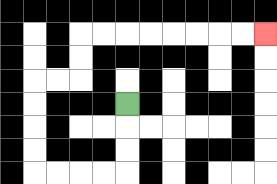{'start': '[5, 4]', 'end': '[11, 1]', 'path_directions': 'D,D,D,L,L,L,L,U,U,U,U,R,R,U,U,R,R,R,R,R,R,R,R', 'path_coordinates': '[[5, 4], [5, 5], [5, 6], [5, 7], [4, 7], [3, 7], [2, 7], [1, 7], [1, 6], [1, 5], [1, 4], [1, 3], [2, 3], [3, 3], [3, 2], [3, 1], [4, 1], [5, 1], [6, 1], [7, 1], [8, 1], [9, 1], [10, 1], [11, 1]]'}